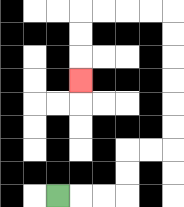{'start': '[2, 8]', 'end': '[3, 3]', 'path_directions': 'R,R,R,U,U,R,R,U,U,U,U,U,U,L,L,L,L,D,D,D', 'path_coordinates': '[[2, 8], [3, 8], [4, 8], [5, 8], [5, 7], [5, 6], [6, 6], [7, 6], [7, 5], [7, 4], [7, 3], [7, 2], [7, 1], [7, 0], [6, 0], [5, 0], [4, 0], [3, 0], [3, 1], [3, 2], [3, 3]]'}